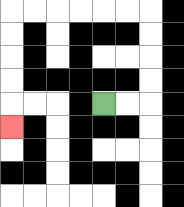{'start': '[4, 4]', 'end': '[0, 5]', 'path_directions': 'R,R,U,U,U,U,L,L,L,L,L,L,D,D,D,D,D', 'path_coordinates': '[[4, 4], [5, 4], [6, 4], [6, 3], [6, 2], [6, 1], [6, 0], [5, 0], [4, 0], [3, 0], [2, 0], [1, 0], [0, 0], [0, 1], [0, 2], [0, 3], [0, 4], [0, 5]]'}